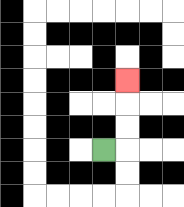{'start': '[4, 6]', 'end': '[5, 3]', 'path_directions': 'R,U,U,U', 'path_coordinates': '[[4, 6], [5, 6], [5, 5], [5, 4], [5, 3]]'}